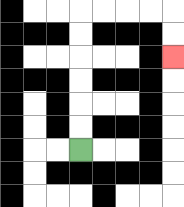{'start': '[3, 6]', 'end': '[7, 2]', 'path_directions': 'U,U,U,U,U,U,R,R,R,R,D,D', 'path_coordinates': '[[3, 6], [3, 5], [3, 4], [3, 3], [3, 2], [3, 1], [3, 0], [4, 0], [5, 0], [6, 0], [7, 0], [7, 1], [7, 2]]'}